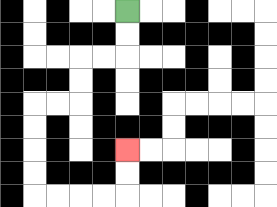{'start': '[5, 0]', 'end': '[5, 6]', 'path_directions': 'D,D,L,L,D,D,L,L,D,D,D,D,R,R,R,R,U,U', 'path_coordinates': '[[5, 0], [5, 1], [5, 2], [4, 2], [3, 2], [3, 3], [3, 4], [2, 4], [1, 4], [1, 5], [1, 6], [1, 7], [1, 8], [2, 8], [3, 8], [4, 8], [5, 8], [5, 7], [5, 6]]'}